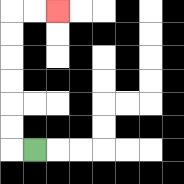{'start': '[1, 6]', 'end': '[2, 0]', 'path_directions': 'L,U,U,U,U,U,U,R,R', 'path_coordinates': '[[1, 6], [0, 6], [0, 5], [0, 4], [0, 3], [0, 2], [0, 1], [0, 0], [1, 0], [2, 0]]'}